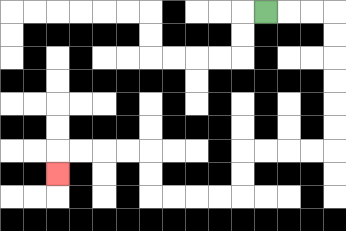{'start': '[11, 0]', 'end': '[2, 7]', 'path_directions': 'R,R,R,D,D,D,D,D,D,L,L,L,L,D,D,L,L,L,L,U,U,L,L,L,L,D', 'path_coordinates': '[[11, 0], [12, 0], [13, 0], [14, 0], [14, 1], [14, 2], [14, 3], [14, 4], [14, 5], [14, 6], [13, 6], [12, 6], [11, 6], [10, 6], [10, 7], [10, 8], [9, 8], [8, 8], [7, 8], [6, 8], [6, 7], [6, 6], [5, 6], [4, 6], [3, 6], [2, 6], [2, 7]]'}